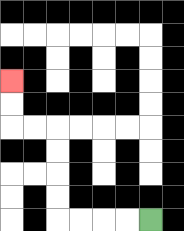{'start': '[6, 9]', 'end': '[0, 3]', 'path_directions': 'L,L,L,L,U,U,U,U,L,L,U,U', 'path_coordinates': '[[6, 9], [5, 9], [4, 9], [3, 9], [2, 9], [2, 8], [2, 7], [2, 6], [2, 5], [1, 5], [0, 5], [0, 4], [0, 3]]'}